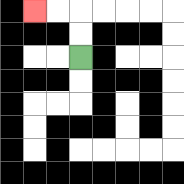{'start': '[3, 2]', 'end': '[1, 0]', 'path_directions': 'U,U,L,L', 'path_coordinates': '[[3, 2], [3, 1], [3, 0], [2, 0], [1, 0]]'}